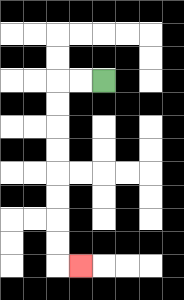{'start': '[4, 3]', 'end': '[3, 11]', 'path_directions': 'L,L,D,D,D,D,D,D,D,D,R', 'path_coordinates': '[[4, 3], [3, 3], [2, 3], [2, 4], [2, 5], [2, 6], [2, 7], [2, 8], [2, 9], [2, 10], [2, 11], [3, 11]]'}